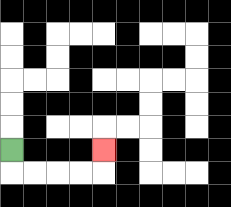{'start': '[0, 6]', 'end': '[4, 6]', 'path_directions': 'D,R,R,R,R,U', 'path_coordinates': '[[0, 6], [0, 7], [1, 7], [2, 7], [3, 7], [4, 7], [4, 6]]'}